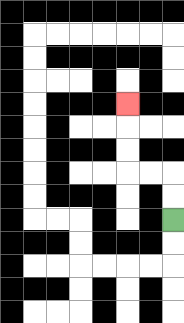{'start': '[7, 9]', 'end': '[5, 4]', 'path_directions': 'U,U,L,L,U,U,U', 'path_coordinates': '[[7, 9], [7, 8], [7, 7], [6, 7], [5, 7], [5, 6], [5, 5], [5, 4]]'}